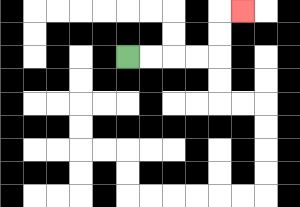{'start': '[5, 2]', 'end': '[10, 0]', 'path_directions': 'R,R,R,R,U,U,R', 'path_coordinates': '[[5, 2], [6, 2], [7, 2], [8, 2], [9, 2], [9, 1], [9, 0], [10, 0]]'}